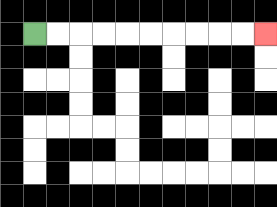{'start': '[1, 1]', 'end': '[11, 1]', 'path_directions': 'R,R,R,R,R,R,R,R,R,R', 'path_coordinates': '[[1, 1], [2, 1], [3, 1], [4, 1], [5, 1], [6, 1], [7, 1], [8, 1], [9, 1], [10, 1], [11, 1]]'}